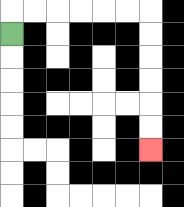{'start': '[0, 1]', 'end': '[6, 6]', 'path_directions': 'U,R,R,R,R,R,R,D,D,D,D,D,D', 'path_coordinates': '[[0, 1], [0, 0], [1, 0], [2, 0], [3, 0], [4, 0], [5, 0], [6, 0], [6, 1], [6, 2], [6, 3], [6, 4], [6, 5], [6, 6]]'}